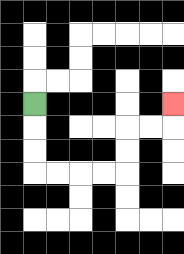{'start': '[1, 4]', 'end': '[7, 4]', 'path_directions': 'D,D,D,R,R,R,R,U,U,R,R,U', 'path_coordinates': '[[1, 4], [1, 5], [1, 6], [1, 7], [2, 7], [3, 7], [4, 7], [5, 7], [5, 6], [5, 5], [6, 5], [7, 5], [7, 4]]'}